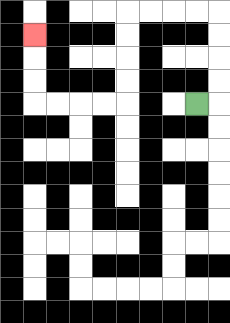{'start': '[8, 4]', 'end': '[1, 1]', 'path_directions': 'R,U,U,U,U,L,L,L,L,D,D,D,D,L,L,L,L,U,U,U', 'path_coordinates': '[[8, 4], [9, 4], [9, 3], [9, 2], [9, 1], [9, 0], [8, 0], [7, 0], [6, 0], [5, 0], [5, 1], [5, 2], [5, 3], [5, 4], [4, 4], [3, 4], [2, 4], [1, 4], [1, 3], [1, 2], [1, 1]]'}